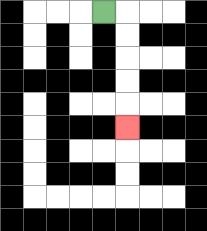{'start': '[4, 0]', 'end': '[5, 5]', 'path_directions': 'R,D,D,D,D,D', 'path_coordinates': '[[4, 0], [5, 0], [5, 1], [5, 2], [5, 3], [5, 4], [5, 5]]'}